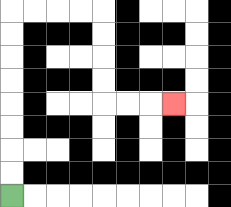{'start': '[0, 8]', 'end': '[7, 4]', 'path_directions': 'U,U,U,U,U,U,U,U,R,R,R,R,D,D,D,D,R,R,R', 'path_coordinates': '[[0, 8], [0, 7], [0, 6], [0, 5], [0, 4], [0, 3], [0, 2], [0, 1], [0, 0], [1, 0], [2, 0], [3, 0], [4, 0], [4, 1], [4, 2], [4, 3], [4, 4], [5, 4], [6, 4], [7, 4]]'}